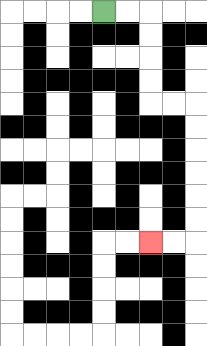{'start': '[4, 0]', 'end': '[6, 10]', 'path_directions': 'R,R,D,D,D,D,R,R,D,D,D,D,D,D,L,L', 'path_coordinates': '[[4, 0], [5, 0], [6, 0], [6, 1], [6, 2], [6, 3], [6, 4], [7, 4], [8, 4], [8, 5], [8, 6], [8, 7], [8, 8], [8, 9], [8, 10], [7, 10], [6, 10]]'}